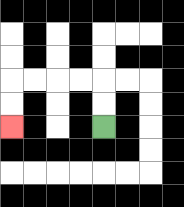{'start': '[4, 5]', 'end': '[0, 5]', 'path_directions': 'U,U,L,L,L,L,D,D', 'path_coordinates': '[[4, 5], [4, 4], [4, 3], [3, 3], [2, 3], [1, 3], [0, 3], [0, 4], [0, 5]]'}